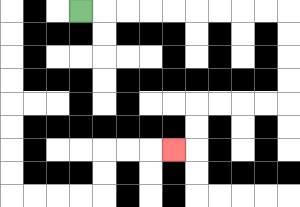{'start': '[3, 0]', 'end': '[7, 6]', 'path_directions': 'R,R,R,R,R,R,R,R,R,D,D,D,D,L,L,L,L,D,D,L', 'path_coordinates': '[[3, 0], [4, 0], [5, 0], [6, 0], [7, 0], [8, 0], [9, 0], [10, 0], [11, 0], [12, 0], [12, 1], [12, 2], [12, 3], [12, 4], [11, 4], [10, 4], [9, 4], [8, 4], [8, 5], [8, 6], [7, 6]]'}